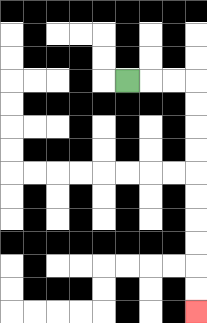{'start': '[5, 3]', 'end': '[8, 13]', 'path_directions': 'R,R,R,D,D,D,D,D,D,D,D,D,D', 'path_coordinates': '[[5, 3], [6, 3], [7, 3], [8, 3], [8, 4], [8, 5], [8, 6], [8, 7], [8, 8], [8, 9], [8, 10], [8, 11], [8, 12], [8, 13]]'}